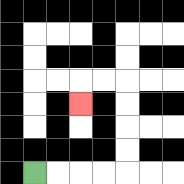{'start': '[1, 7]', 'end': '[3, 4]', 'path_directions': 'R,R,R,R,U,U,U,U,L,L,D', 'path_coordinates': '[[1, 7], [2, 7], [3, 7], [4, 7], [5, 7], [5, 6], [5, 5], [5, 4], [5, 3], [4, 3], [3, 3], [3, 4]]'}